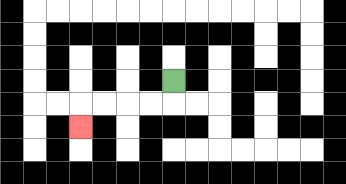{'start': '[7, 3]', 'end': '[3, 5]', 'path_directions': 'D,L,L,L,L,D', 'path_coordinates': '[[7, 3], [7, 4], [6, 4], [5, 4], [4, 4], [3, 4], [3, 5]]'}